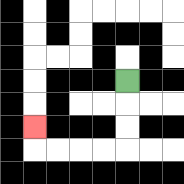{'start': '[5, 3]', 'end': '[1, 5]', 'path_directions': 'D,D,D,L,L,L,L,U', 'path_coordinates': '[[5, 3], [5, 4], [5, 5], [5, 6], [4, 6], [3, 6], [2, 6], [1, 6], [1, 5]]'}